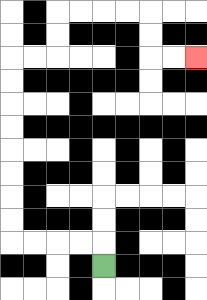{'start': '[4, 11]', 'end': '[8, 2]', 'path_directions': 'U,L,L,L,L,U,U,U,U,U,U,U,U,R,R,U,U,R,R,R,R,D,D,R,R', 'path_coordinates': '[[4, 11], [4, 10], [3, 10], [2, 10], [1, 10], [0, 10], [0, 9], [0, 8], [0, 7], [0, 6], [0, 5], [0, 4], [0, 3], [0, 2], [1, 2], [2, 2], [2, 1], [2, 0], [3, 0], [4, 0], [5, 0], [6, 0], [6, 1], [6, 2], [7, 2], [8, 2]]'}